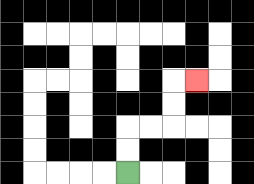{'start': '[5, 7]', 'end': '[8, 3]', 'path_directions': 'U,U,R,R,U,U,R', 'path_coordinates': '[[5, 7], [5, 6], [5, 5], [6, 5], [7, 5], [7, 4], [7, 3], [8, 3]]'}